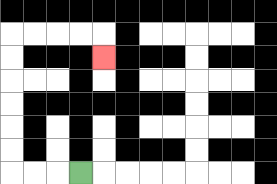{'start': '[3, 7]', 'end': '[4, 2]', 'path_directions': 'L,L,L,U,U,U,U,U,U,R,R,R,R,D', 'path_coordinates': '[[3, 7], [2, 7], [1, 7], [0, 7], [0, 6], [0, 5], [0, 4], [0, 3], [0, 2], [0, 1], [1, 1], [2, 1], [3, 1], [4, 1], [4, 2]]'}